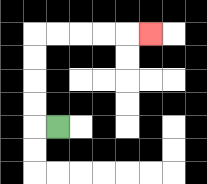{'start': '[2, 5]', 'end': '[6, 1]', 'path_directions': 'L,U,U,U,U,R,R,R,R,R', 'path_coordinates': '[[2, 5], [1, 5], [1, 4], [1, 3], [1, 2], [1, 1], [2, 1], [3, 1], [4, 1], [5, 1], [6, 1]]'}